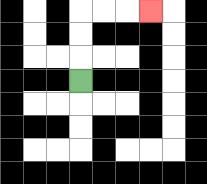{'start': '[3, 3]', 'end': '[6, 0]', 'path_directions': 'U,U,U,R,R,R', 'path_coordinates': '[[3, 3], [3, 2], [3, 1], [3, 0], [4, 0], [5, 0], [6, 0]]'}